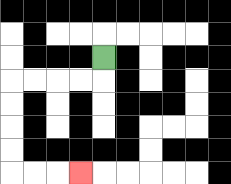{'start': '[4, 2]', 'end': '[3, 7]', 'path_directions': 'D,L,L,L,L,D,D,D,D,R,R,R', 'path_coordinates': '[[4, 2], [4, 3], [3, 3], [2, 3], [1, 3], [0, 3], [0, 4], [0, 5], [0, 6], [0, 7], [1, 7], [2, 7], [3, 7]]'}